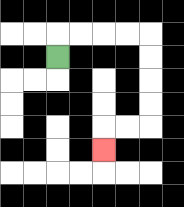{'start': '[2, 2]', 'end': '[4, 6]', 'path_directions': 'U,R,R,R,R,D,D,D,D,L,L,D', 'path_coordinates': '[[2, 2], [2, 1], [3, 1], [4, 1], [5, 1], [6, 1], [6, 2], [6, 3], [6, 4], [6, 5], [5, 5], [4, 5], [4, 6]]'}